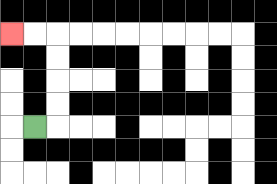{'start': '[1, 5]', 'end': '[0, 1]', 'path_directions': 'R,U,U,U,U,L,L', 'path_coordinates': '[[1, 5], [2, 5], [2, 4], [2, 3], [2, 2], [2, 1], [1, 1], [0, 1]]'}